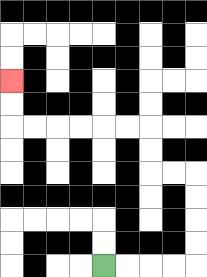{'start': '[4, 11]', 'end': '[0, 3]', 'path_directions': 'R,R,R,R,U,U,U,U,L,L,U,U,L,L,L,L,L,L,U,U', 'path_coordinates': '[[4, 11], [5, 11], [6, 11], [7, 11], [8, 11], [8, 10], [8, 9], [8, 8], [8, 7], [7, 7], [6, 7], [6, 6], [6, 5], [5, 5], [4, 5], [3, 5], [2, 5], [1, 5], [0, 5], [0, 4], [0, 3]]'}